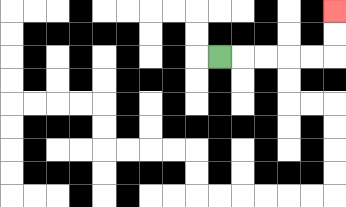{'start': '[9, 2]', 'end': '[14, 0]', 'path_directions': 'R,R,R,R,R,U,U', 'path_coordinates': '[[9, 2], [10, 2], [11, 2], [12, 2], [13, 2], [14, 2], [14, 1], [14, 0]]'}